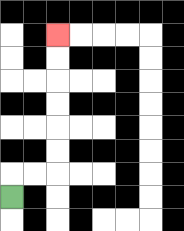{'start': '[0, 8]', 'end': '[2, 1]', 'path_directions': 'U,R,R,U,U,U,U,U,U', 'path_coordinates': '[[0, 8], [0, 7], [1, 7], [2, 7], [2, 6], [2, 5], [2, 4], [2, 3], [2, 2], [2, 1]]'}